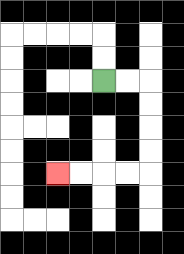{'start': '[4, 3]', 'end': '[2, 7]', 'path_directions': 'R,R,D,D,D,D,L,L,L,L', 'path_coordinates': '[[4, 3], [5, 3], [6, 3], [6, 4], [6, 5], [6, 6], [6, 7], [5, 7], [4, 7], [3, 7], [2, 7]]'}